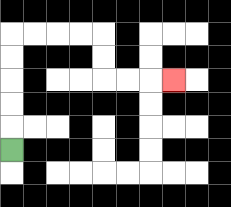{'start': '[0, 6]', 'end': '[7, 3]', 'path_directions': 'U,U,U,U,U,R,R,R,R,D,D,R,R,R', 'path_coordinates': '[[0, 6], [0, 5], [0, 4], [0, 3], [0, 2], [0, 1], [1, 1], [2, 1], [3, 1], [4, 1], [4, 2], [4, 3], [5, 3], [6, 3], [7, 3]]'}